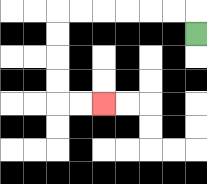{'start': '[8, 1]', 'end': '[4, 4]', 'path_directions': 'U,L,L,L,L,L,L,D,D,D,D,R,R', 'path_coordinates': '[[8, 1], [8, 0], [7, 0], [6, 0], [5, 0], [4, 0], [3, 0], [2, 0], [2, 1], [2, 2], [2, 3], [2, 4], [3, 4], [4, 4]]'}